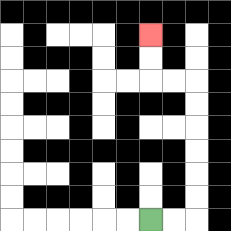{'start': '[6, 9]', 'end': '[6, 1]', 'path_directions': 'R,R,U,U,U,U,U,U,L,L,U,U', 'path_coordinates': '[[6, 9], [7, 9], [8, 9], [8, 8], [8, 7], [8, 6], [8, 5], [8, 4], [8, 3], [7, 3], [6, 3], [6, 2], [6, 1]]'}